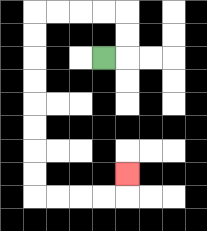{'start': '[4, 2]', 'end': '[5, 7]', 'path_directions': 'R,U,U,L,L,L,L,D,D,D,D,D,D,D,D,R,R,R,R,U', 'path_coordinates': '[[4, 2], [5, 2], [5, 1], [5, 0], [4, 0], [3, 0], [2, 0], [1, 0], [1, 1], [1, 2], [1, 3], [1, 4], [1, 5], [1, 6], [1, 7], [1, 8], [2, 8], [3, 8], [4, 8], [5, 8], [5, 7]]'}